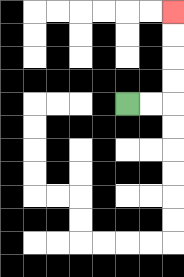{'start': '[5, 4]', 'end': '[7, 0]', 'path_directions': 'R,R,U,U,U,U', 'path_coordinates': '[[5, 4], [6, 4], [7, 4], [7, 3], [7, 2], [7, 1], [7, 0]]'}